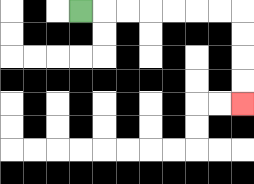{'start': '[3, 0]', 'end': '[10, 4]', 'path_directions': 'R,R,R,R,R,R,R,D,D,D,D', 'path_coordinates': '[[3, 0], [4, 0], [5, 0], [6, 0], [7, 0], [8, 0], [9, 0], [10, 0], [10, 1], [10, 2], [10, 3], [10, 4]]'}